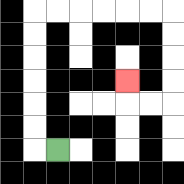{'start': '[2, 6]', 'end': '[5, 3]', 'path_directions': 'L,U,U,U,U,U,U,R,R,R,R,R,R,D,D,D,D,L,L,U', 'path_coordinates': '[[2, 6], [1, 6], [1, 5], [1, 4], [1, 3], [1, 2], [1, 1], [1, 0], [2, 0], [3, 0], [4, 0], [5, 0], [6, 0], [7, 0], [7, 1], [7, 2], [7, 3], [7, 4], [6, 4], [5, 4], [5, 3]]'}